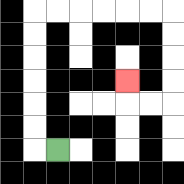{'start': '[2, 6]', 'end': '[5, 3]', 'path_directions': 'L,U,U,U,U,U,U,R,R,R,R,R,R,D,D,D,D,L,L,U', 'path_coordinates': '[[2, 6], [1, 6], [1, 5], [1, 4], [1, 3], [1, 2], [1, 1], [1, 0], [2, 0], [3, 0], [4, 0], [5, 0], [6, 0], [7, 0], [7, 1], [7, 2], [7, 3], [7, 4], [6, 4], [5, 4], [5, 3]]'}